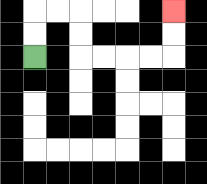{'start': '[1, 2]', 'end': '[7, 0]', 'path_directions': 'U,U,R,R,D,D,R,R,R,R,U,U', 'path_coordinates': '[[1, 2], [1, 1], [1, 0], [2, 0], [3, 0], [3, 1], [3, 2], [4, 2], [5, 2], [6, 2], [7, 2], [7, 1], [7, 0]]'}